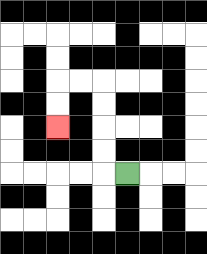{'start': '[5, 7]', 'end': '[2, 5]', 'path_directions': 'L,U,U,U,U,L,L,D,D', 'path_coordinates': '[[5, 7], [4, 7], [4, 6], [4, 5], [4, 4], [4, 3], [3, 3], [2, 3], [2, 4], [2, 5]]'}